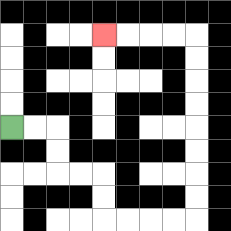{'start': '[0, 5]', 'end': '[4, 1]', 'path_directions': 'R,R,D,D,R,R,D,D,R,R,R,R,U,U,U,U,U,U,U,U,L,L,L,L', 'path_coordinates': '[[0, 5], [1, 5], [2, 5], [2, 6], [2, 7], [3, 7], [4, 7], [4, 8], [4, 9], [5, 9], [6, 9], [7, 9], [8, 9], [8, 8], [8, 7], [8, 6], [8, 5], [8, 4], [8, 3], [8, 2], [8, 1], [7, 1], [6, 1], [5, 1], [4, 1]]'}